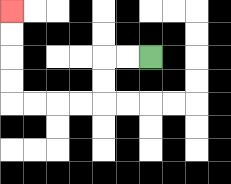{'start': '[6, 2]', 'end': '[0, 0]', 'path_directions': 'L,L,D,D,L,L,L,L,U,U,U,U', 'path_coordinates': '[[6, 2], [5, 2], [4, 2], [4, 3], [4, 4], [3, 4], [2, 4], [1, 4], [0, 4], [0, 3], [0, 2], [0, 1], [0, 0]]'}